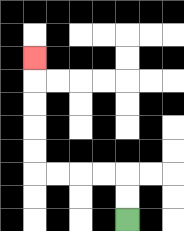{'start': '[5, 9]', 'end': '[1, 2]', 'path_directions': 'U,U,L,L,L,L,U,U,U,U,U', 'path_coordinates': '[[5, 9], [5, 8], [5, 7], [4, 7], [3, 7], [2, 7], [1, 7], [1, 6], [1, 5], [1, 4], [1, 3], [1, 2]]'}